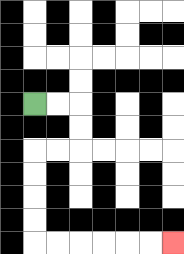{'start': '[1, 4]', 'end': '[7, 10]', 'path_directions': 'R,R,D,D,L,L,D,D,D,D,R,R,R,R,R,R', 'path_coordinates': '[[1, 4], [2, 4], [3, 4], [3, 5], [3, 6], [2, 6], [1, 6], [1, 7], [1, 8], [1, 9], [1, 10], [2, 10], [3, 10], [4, 10], [5, 10], [6, 10], [7, 10]]'}